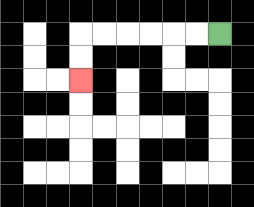{'start': '[9, 1]', 'end': '[3, 3]', 'path_directions': 'L,L,L,L,L,L,D,D', 'path_coordinates': '[[9, 1], [8, 1], [7, 1], [6, 1], [5, 1], [4, 1], [3, 1], [3, 2], [3, 3]]'}